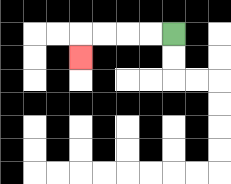{'start': '[7, 1]', 'end': '[3, 2]', 'path_directions': 'L,L,L,L,D', 'path_coordinates': '[[7, 1], [6, 1], [5, 1], [4, 1], [3, 1], [3, 2]]'}